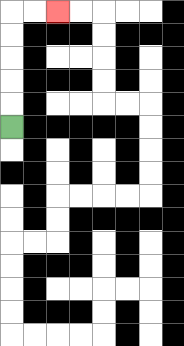{'start': '[0, 5]', 'end': '[2, 0]', 'path_directions': 'U,U,U,U,U,R,R', 'path_coordinates': '[[0, 5], [0, 4], [0, 3], [0, 2], [0, 1], [0, 0], [1, 0], [2, 0]]'}